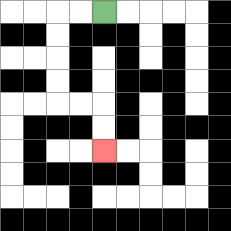{'start': '[4, 0]', 'end': '[4, 6]', 'path_directions': 'L,L,D,D,D,D,R,R,D,D', 'path_coordinates': '[[4, 0], [3, 0], [2, 0], [2, 1], [2, 2], [2, 3], [2, 4], [3, 4], [4, 4], [4, 5], [4, 6]]'}